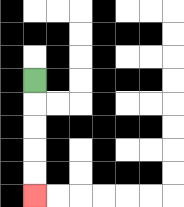{'start': '[1, 3]', 'end': '[1, 8]', 'path_directions': 'D,D,D,D,D', 'path_coordinates': '[[1, 3], [1, 4], [1, 5], [1, 6], [1, 7], [1, 8]]'}